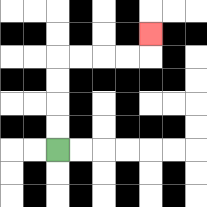{'start': '[2, 6]', 'end': '[6, 1]', 'path_directions': 'U,U,U,U,R,R,R,R,U', 'path_coordinates': '[[2, 6], [2, 5], [2, 4], [2, 3], [2, 2], [3, 2], [4, 2], [5, 2], [6, 2], [6, 1]]'}